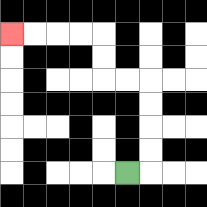{'start': '[5, 7]', 'end': '[0, 1]', 'path_directions': 'R,U,U,U,U,L,L,U,U,L,L,L,L', 'path_coordinates': '[[5, 7], [6, 7], [6, 6], [6, 5], [6, 4], [6, 3], [5, 3], [4, 3], [4, 2], [4, 1], [3, 1], [2, 1], [1, 1], [0, 1]]'}